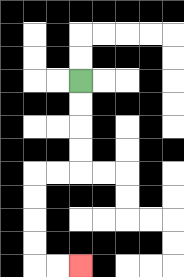{'start': '[3, 3]', 'end': '[3, 11]', 'path_directions': 'D,D,D,D,L,L,D,D,D,D,R,R', 'path_coordinates': '[[3, 3], [3, 4], [3, 5], [3, 6], [3, 7], [2, 7], [1, 7], [1, 8], [1, 9], [1, 10], [1, 11], [2, 11], [3, 11]]'}